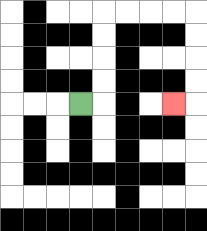{'start': '[3, 4]', 'end': '[7, 4]', 'path_directions': 'R,U,U,U,U,R,R,R,R,D,D,D,D,L', 'path_coordinates': '[[3, 4], [4, 4], [4, 3], [4, 2], [4, 1], [4, 0], [5, 0], [6, 0], [7, 0], [8, 0], [8, 1], [8, 2], [8, 3], [8, 4], [7, 4]]'}